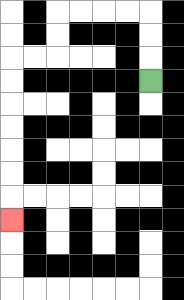{'start': '[6, 3]', 'end': '[0, 9]', 'path_directions': 'U,U,U,L,L,L,L,D,D,L,L,D,D,D,D,D,D,D', 'path_coordinates': '[[6, 3], [6, 2], [6, 1], [6, 0], [5, 0], [4, 0], [3, 0], [2, 0], [2, 1], [2, 2], [1, 2], [0, 2], [0, 3], [0, 4], [0, 5], [0, 6], [0, 7], [0, 8], [0, 9]]'}